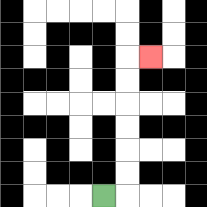{'start': '[4, 8]', 'end': '[6, 2]', 'path_directions': 'R,U,U,U,U,U,U,R', 'path_coordinates': '[[4, 8], [5, 8], [5, 7], [5, 6], [5, 5], [5, 4], [5, 3], [5, 2], [6, 2]]'}